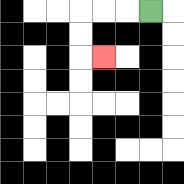{'start': '[6, 0]', 'end': '[4, 2]', 'path_directions': 'L,L,L,D,D,R', 'path_coordinates': '[[6, 0], [5, 0], [4, 0], [3, 0], [3, 1], [3, 2], [4, 2]]'}